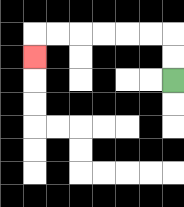{'start': '[7, 3]', 'end': '[1, 2]', 'path_directions': 'U,U,L,L,L,L,L,L,D', 'path_coordinates': '[[7, 3], [7, 2], [7, 1], [6, 1], [5, 1], [4, 1], [3, 1], [2, 1], [1, 1], [1, 2]]'}